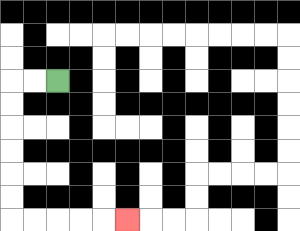{'start': '[2, 3]', 'end': '[5, 9]', 'path_directions': 'L,L,D,D,D,D,D,D,R,R,R,R,R', 'path_coordinates': '[[2, 3], [1, 3], [0, 3], [0, 4], [0, 5], [0, 6], [0, 7], [0, 8], [0, 9], [1, 9], [2, 9], [3, 9], [4, 9], [5, 9]]'}